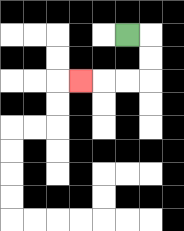{'start': '[5, 1]', 'end': '[3, 3]', 'path_directions': 'R,D,D,L,L,L', 'path_coordinates': '[[5, 1], [6, 1], [6, 2], [6, 3], [5, 3], [4, 3], [3, 3]]'}